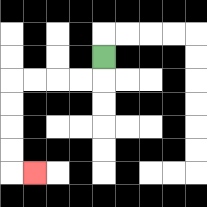{'start': '[4, 2]', 'end': '[1, 7]', 'path_directions': 'D,L,L,L,L,D,D,D,D,R', 'path_coordinates': '[[4, 2], [4, 3], [3, 3], [2, 3], [1, 3], [0, 3], [0, 4], [0, 5], [0, 6], [0, 7], [1, 7]]'}